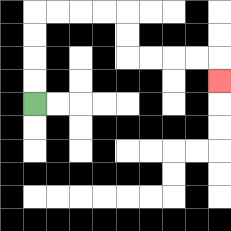{'start': '[1, 4]', 'end': '[9, 3]', 'path_directions': 'U,U,U,U,R,R,R,R,D,D,R,R,R,R,D', 'path_coordinates': '[[1, 4], [1, 3], [1, 2], [1, 1], [1, 0], [2, 0], [3, 0], [4, 0], [5, 0], [5, 1], [5, 2], [6, 2], [7, 2], [8, 2], [9, 2], [9, 3]]'}